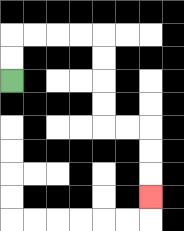{'start': '[0, 3]', 'end': '[6, 8]', 'path_directions': 'U,U,R,R,R,R,D,D,D,D,R,R,D,D,D', 'path_coordinates': '[[0, 3], [0, 2], [0, 1], [1, 1], [2, 1], [3, 1], [4, 1], [4, 2], [4, 3], [4, 4], [4, 5], [5, 5], [6, 5], [6, 6], [6, 7], [6, 8]]'}